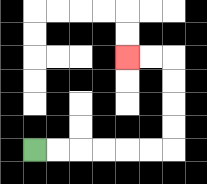{'start': '[1, 6]', 'end': '[5, 2]', 'path_directions': 'R,R,R,R,R,R,U,U,U,U,L,L', 'path_coordinates': '[[1, 6], [2, 6], [3, 6], [4, 6], [5, 6], [6, 6], [7, 6], [7, 5], [7, 4], [7, 3], [7, 2], [6, 2], [5, 2]]'}